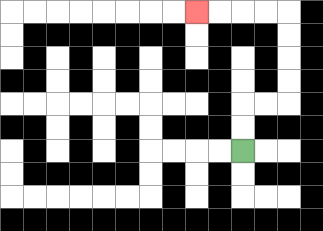{'start': '[10, 6]', 'end': '[8, 0]', 'path_directions': 'U,U,R,R,U,U,U,U,L,L,L,L', 'path_coordinates': '[[10, 6], [10, 5], [10, 4], [11, 4], [12, 4], [12, 3], [12, 2], [12, 1], [12, 0], [11, 0], [10, 0], [9, 0], [8, 0]]'}